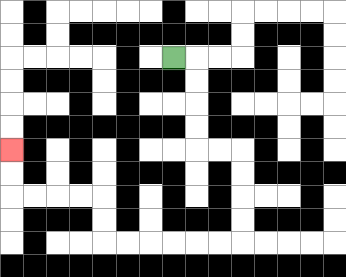{'start': '[7, 2]', 'end': '[0, 6]', 'path_directions': 'R,D,D,D,D,R,R,D,D,D,D,L,L,L,L,L,L,U,U,L,L,L,L,U,U', 'path_coordinates': '[[7, 2], [8, 2], [8, 3], [8, 4], [8, 5], [8, 6], [9, 6], [10, 6], [10, 7], [10, 8], [10, 9], [10, 10], [9, 10], [8, 10], [7, 10], [6, 10], [5, 10], [4, 10], [4, 9], [4, 8], [3, 8], [2, 8], [1, 8], [0, 8], [0, 7], [0, 6]]'}